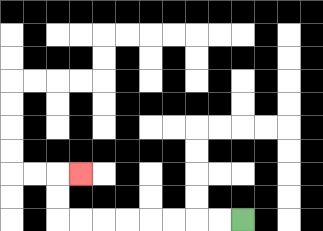{'start': '[10, 9]', 'end': '[3, 7]', 'path_directions': 'L,L,L,L,L,L,L,L,U,U,R', 'path_coordinates': '[[10, 9], [9, 9], [8, 9], [7, 9], [6, 9], [5, 9], [4, 9], [3, 9], [2, 9], [2, 8], [2, 7], [3, 7]]'}